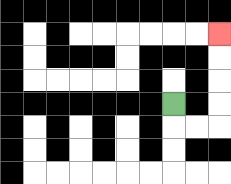{'start': '[7, 4]', 'end': '[9, 1]', 'path_directions': 'D,R,R,U,U,U,U', 'path_coordinates': '[[7, 4], [7, 5], [8, 5], [9, 5], [9, 4], [9, 3], [9, 2], [9, 1]]'}